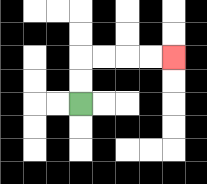{'start': '[3, 4]', 'end': '[7, 2]', 'path_directions': 'U,U,R,R,R,R', 'path_coordinates': '[[3, 4], [3, 3], [3, 2], [4, 2], [5, 2], [6, 2], [7, 2]]'}